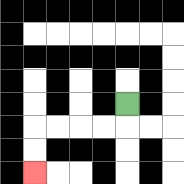{'start': '[5, 4]', 'end': '[1, 7]', 'path_directions': 'D,L,L,L,L,D,D', 'path_coordinates': '[[5, 4], [5, 5], [4, 5], [3, 5], [2, 5], [1, 5], [1, 6], [1, 7]]'}